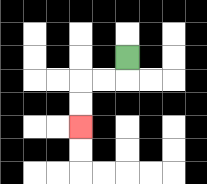{'start': '[5, 2]', 'end': '[3, 5]', 'path_directions': 'D,L,L,D,D', 'path_coordinates': '[[5, 2], [5, 3], [4, 3], [3, 3], [3, 4], [3, 5]]'}